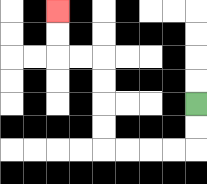{'start': '[8, 4]', 'end': '[2, 0]', 'path_directions': 'D,D,L,L,L,L,U,U,U,U,L,L,U,U', 'path_coordinates': '[[8, 4], [8, 5], [8, 6], [7, 6], [6, 6], [5, 6], [4, 6], [4, 5], [4, 4], [4, 3], [4, 2], [3, 2], [2, 2], [2, 1], [2, 0]]'}